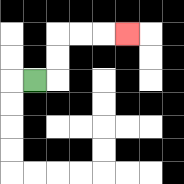{'start': '[1, 3]', 'end': '[5, 1]', 'path_directions': 'R,U,U,R,R,R', 'path_coordinates': '[[1, 3], [2, 3], [2, 2], [2, 1], [3, 1], [4, 1], [5, 1]]'}